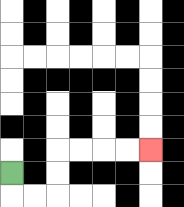{'start': '[0, 7]', 'end': '[6, 6]', 'path_directions': 'D,R,R,U,U,R,R,R,R', 'path_coordinates': '[[0, 7], [0, 8], [1, 8], [2, 8], [2, 7], [2, 6], [3, 6], [4, 6], [5, 6], [6, 6]]'}